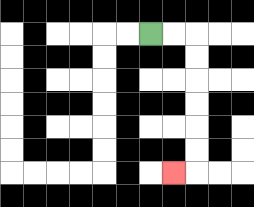{'start': '[6, 1]', 'end': '[7, 7]', 'path_directions': 'R,R,D,D,D,D,D,D,L', 'path_coordinates': '[[6, 1], [7, 1], [8, 1], [8, 2], [8, 3], [8, 4], [8, 5], [8, 6], [8, 7], [7, 7]]'}